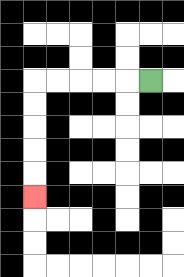{'start': '[6, 3]', 'end': '[1, 8]', 'path_directions': 'L,L,L,L,L,D,D,D,D,D', 'path_coordinates': '[[6, 3], [5, 3], [4, 3], [3, 3], [2, 3], [1, 3], [1, 4], [1, 5], [1, 6], [1, 7], [1, 8]]'}